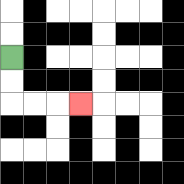{'start': '[0, 2]', 'end': '[3, 4]', 'path_directions': 'D,D,R,R,R', 'path_coordinates': '[[0, 2], [0, 3], [0, 4], [1, 4], [2, 4], [3, 4]]'}